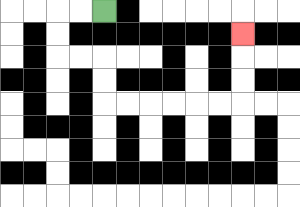{'start': '[4, 0]', 'end': '[10, 1]', 'path_directions': 'L,L,D,D,R,R,D,D,R,R,R,R,R,R,U,U,U', 'path_coordinates': '[[4, 0], [3, 0], [2, 0], [2, 1], [2, 2], [3, 2], [4, 2], [4, 3], [4, 4], [5, 4], [6, 4], [7, 4], [8, 4], [9, 4], [10, 4], [10, 3], [10, 2], [10, 1]]'}